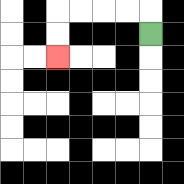{'start': '[6, 1]', 'end': '[2, 2]', 'path_directions': 'U,L,L,L,L,D,D', 'path_coordinates': '[[6, 1], [6, 0], [5, 0], [4, 0], [3, 0], [2, 0], [2, 1], [2, 2]]'}